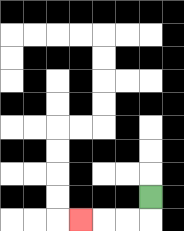{'start': '[6, 8]', 'end': '[3, 9]', 'path_directions': 'D,L,L,L', 'path_coordinates': '[[6, 8], [6, 9], [5, 9], [4, 9], [3, 9]]'}